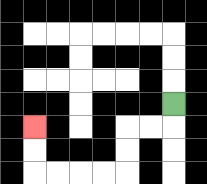{'start': '[7, 4]', 'end': '[1, 5]', 'path_directions': 'D,L,L,D,D,L,L,L,L,U,U', 'path_coordinates': '[[7, 4], [7, 5], [6, 5], [5, 5], [5, 6], [5, 7], [4, 7], [3, 7], [2, 7], [1, 7], [1, 6], [1, 5]]'}